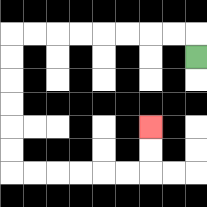{'start': '[8, 2]', 'end': '[6, 5]', 'path_directions': 'U,L,L,L,L,L,L,L,L,D,D,D,D,D,D,R,R,R,R,R,R,U,U', 'path_coordinates': '[[8, 2], [8, 1], [7, 1], [6, 1], [5, 1], [4, 1], [3, 1], [2, 1], [1, 1], [0, 1], [0, 2], [0, 3], [0, 4], [0, 5], [0, 6], [0, 7], [1, 7], [2, 7], [3, 7], [4, 7], [5, 7], [6, 7], [6, 6], [6, 5]]'}